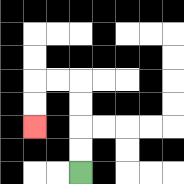{'start': '[3, 7]', 'end': '[1, 5]', 'path_directions': 'U,U,U,U,L,L,D,D', 'path_coordinates': '[[3, 7], [3, 6], [3, 5], [3, 4], [3, 3], [2, 3], [1, 3], [1, 4], [1, 5]]'}